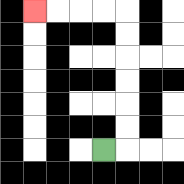{'start': '[4, 6]', 'end': '[1, 0]', 'path_directions': 'R,U,U,U,U,U,U,L,L,L,L', 'path_coordinates': '[[4, 6], [5, 6], [5, 5], [5, 4], [5, 3], [5, 2], [5, 1], [5, 0], [4, 0], [3, 0], [2, 0], [1, 0]]'}